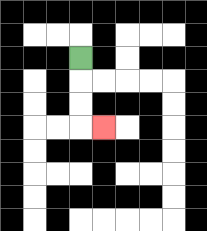{'start': '[3, 2]', 'end': '[4, 5]', 'path_directions': 'D,D,D,R', 'path_coordinates': '[[3, 2], [3, 3], [3, 4], [3, 5], [4, 5]]'}